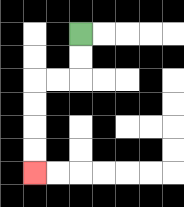{'start': '[3, 1]', 'end': '[1, 7]', 'path_directions': 'D,D,L,L,D,D,D,D', 'path_coordinates': '[[3, 1], [3, 2], [3, 3], [2, 3], [1, 3], [1, 4], [1, 5], [1, 6], [1, 7]]'}